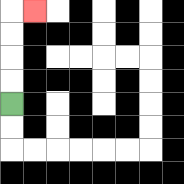{'start': '[0, 4]', 'end': '[1, 0]', 'path_directions': 'U,U,U,U,R', 'path_coordinates': '[[0, 4], [0, 3], [0, 2], [0, 1], [0, 0], [1, 0]]'}